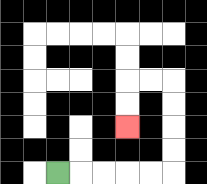{'start': '[2, 7]', 'end': '[5, 5]', 'path_directions': 'R,R,R,R,R,U,U,U,U,L,L,D,D', 'path_coordinates': '[[2, 7], [3, 7], [4, 7], [5, 7], [6, 7], [7, 7], [7, 6], [7, 5], [7, 4], [7, 3], [6, 3], [5, 3], [5, 4], [5, 5]]'}